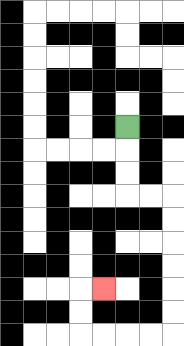{'start': '[5, 5]', 'end': '[4, 12]', 'path_directions': 'D,D,D,R,R,D,D,D,D,D,D,L,L,L,L,U,U,R', 'path_coordinates': '[[5, 5], [5, 6], [5, 7], [5, 8], [6, 8], [7, 8], [7, 9], [7, 10], [7, 11], [7, 12], [7, 13], [7, 14], [6, 14], [5, 14], [4, 14], [3, 14], [3, 13], [3, 12], [4, 12]]'}